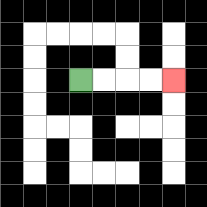{'start': '[3, 3]', 'end': '[7, 3]', 'path_directions': 'R,R,R,R', 'path_coordinates': '[[3, 3], [4, 3], [5, 3], [6, 3], [7, 3]]'}